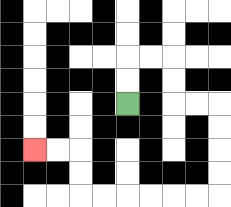{'start': '[5, 4]', 'end': '[1, 6]', 'path_directions': 'U,U,R,R,D,D,R,R,D,D,D,D,L,L,L,L,L,L,U,U,L,L', 'path_coordinates': '[[5, 4], [5, 3], [5, 2], [6, 2], [7, 2], [7, 3], [7, 4], [8, 4], [9, 4], [9, 5], [9, 6], [9, 7], [9, 8], [8, 8], [7, 8], [6, 8], [5, 8], [4, 8], [3, 8], [3, 7], [3, 6], [2, 6], [1, 6]]'}